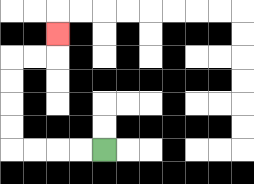{'start': '[4, 6]', 'end': '[2, 1]', 'path_directions': 'L,L,L,L,U,U,U,U,R,R,U', 'path_coordinates': '[[4, 6], [3, 6], [2, 6], [1, 6], [0, 6], [0, 5], [0, 4], [0, 3], [0, 2], [1, 2], [2, 2], [2, 1]]'}